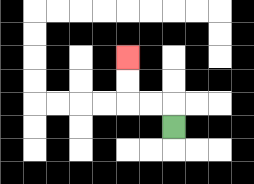{'start': '[7, 5]', 'end': '[5, 2]', 'path_directions': 'U,L,L,U,U', 'path_coordinates': '[[7, 5], [7, 4], [6, 4], [5, 4], [5, 3], [5, 2]]'}